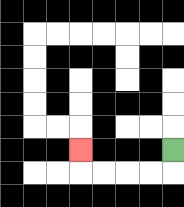{'start': '[7, 6]', 'end': '[3, 6]', 'path_directions': 'D,L,L,L,L,U', 'path_coordinates': '[[7, 6], [7, 7], [6, 7], [5, 7], [4, 7], [3, 7], [3, 6]]'}